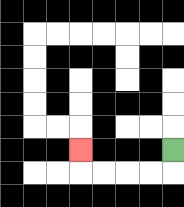{'start': '[7, 6]', 'end': '[3, 6]', 'path_directions': 'D,L,L,L,L,U', 'path_coordinates': '[[7, 6], [7, 7], [6, 7], [5, 7], [4, 7], [3, 7], [3, 6]]'}